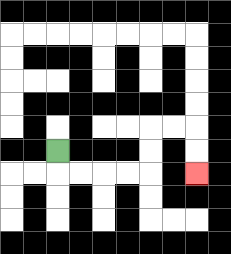{'start': '[2, 6]', 'end': '[8, 7]', 'path_directions': 'D,R,R,R,R,U,U,R,R,D,D', 'path_coordinates': '[[2, 6], [2, 7], [3, 7], [4, 7], [5, 7], [6, 7], [6, 6], [6, 5], [7, 5], [8, 5], [8, 6], [8, 7]]'}